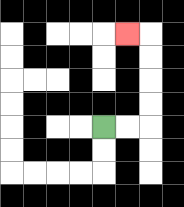{'start': '[4, 5]', 'end': '[5, 1]', 'path_directions': 'R,R,U,U,U,U,L', 'path_coordinates': '[[4, 5], [5, 5], [6, 5], [6, 4], [6, 3], [6, 2], [6, 1], [5, 1]]'}